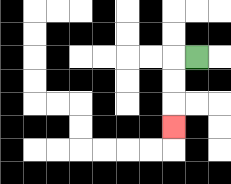{'start': '[8, 2]', 'end': '[7, 5]', 'path_directions': 'L,D,D,D', 'path_coordinates': '[[8, 2], [7, 2], [7, 3], [7, 4], [7, 5]]'}